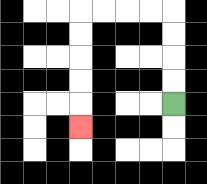{'start': '[7, 4]', 'end': '[3, 5]', 'path_directions': 'U,U,U,U,L,L,L,L,D,D,D,D,D', 'path_coordinates': '[[7, 4], [7, 3], [7, 2], [7, 1], [7, 0], [6, 0], [5, 0], [4, 0], [3, 0], [3, 1], [3, 2], [3, 3], [3, 4], [3, 5]]'}